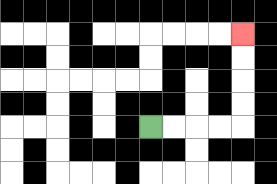{'start': '[6, 5]', 'end': '[10, 1]', 'path_directions': 'R,R,R,R,U,U,U,U', 'path_coordinates': '[[6, 5], [7, 5], [8, 5], [9, 5], [10, 5], [10, 4], [10, 3], [10, 2], [10, 1]]'}